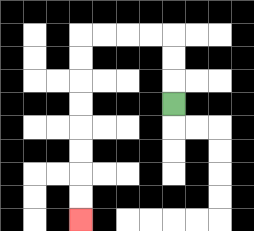{'start': '[7, 4]', 'end': '[3, 9]', 'path_directions': 'U,U,U,L,L,L,L,D,D,D,D,D,D,D,D', 'path_coordinates': '[[7, 4], [7, 3], [7, 2], [7, 1], [6, 1], [5, 1], [4, 1], [3, 1], [3, 2], [3, 3], [3, 4], [3, 5], [3, 6], [3, 7], [3, 8], [3, 9]]'}